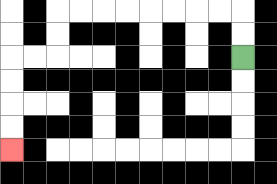{'start': '[10, 2]', 'end': '[0, 6]', 'path_directions': 'U,U,L,L,L,L,L,L,L,L,D,D,L,L,D,D,D,D', 'path_coordinates': '[[10, 2], [10, 1], [10, 0], [9, 0], [8, 0], [7, 0], [6, 0], [5, 0], [4, 0], [3, 0], [2, 0], [2, 1], [2, 2], [1, 2], [0, 2], [0, 3], [0, 4], [0, 5], [0, 6]]'}